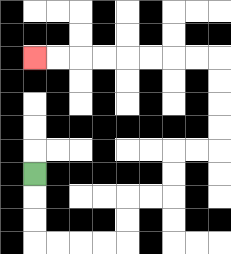{'start': '[1, 7]', 'end': '[1, 2]', 'path_directions': 'D,D,D,R,R,R,R,U,U,R,R,U,U,R,R,U,U,U,U,L,L,L,L,L,L,L,L', 'path_coordinates': '[[1, 7], [1, 8], [1, 9], [1, 10], [2, 10], [3, 10], [4, 10], [5, 10], [5, 9], [5, 8], [6, 8], [7, 8], [7, 7], [7, 6], [8, 6], [9, 6], [9, 5], [9, 4], [9, 3], [9, 2], [8, 2], [7, 2], [6, 2], [5, 2], [4, 2], [3, 2], [2, 2], [1, 2]]'}